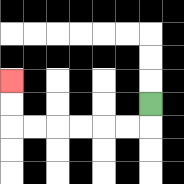{'start': '[6, 4]', 'end': '[0, 3]', 'path_directions': 'D,L,L,L,L,L,L,U,U', 'path_coordinates': '[[6, 4], [6, 5], [5, 5], [4, 5], [3, 5], [2, 5], [1, 5], [0, 5], [0, 4], [0, 3]]'}